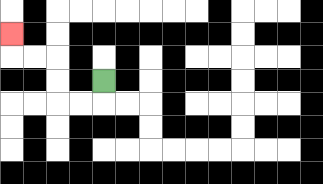{'start': '[4, 3]', 'end': '[0, 1]', 'path_directions': 'D,L,L,U,U,L,L,U', 'path_coordinates': '[[4, 3], [4, 4], [3, 4], [2, 4], [2, 3], [2, 2], [1, 2], [0, 2], [0, 1]]'}